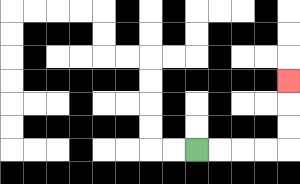{'start': '[8, 6]', 'end': '[12, 3]', 'path_directions': 'R,R,R,R,U,U,U', 'path_coordinates': '[[8, 6], [9, 6], [10, 6], [11, 6], [12, 6], [12, 5], [12, 4], [12, 3]]'}